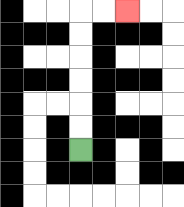{'start': '[3, 6]', 'end': '[5, 0]', 'path_directions': 'U,U,U,U,U,U,R,R', 'path_coordinates': '[[3, 6], [3, 5], [3, 4], [3, 3], [3, 2], [3, 1], [3, 0], [4, 0], [5, 0]]'}